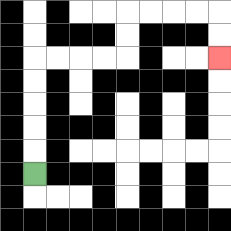{'start': '[1, 7]', 'end': '[9, 2]', 'path_directions': 'U,U,U,U,U,R,R,R,R,U,U,R,R,R,R,D,D', 'path_coordinates': '[[1, 7], [1, 6], [1, 5], [1, 4], [1, 3], [1, 2], [2, 2], [3, 2], [4, 2], [5, 2], [5, 1], [5, 0], [6, 0], [7, 0], [8, 0], [9, 0], [9, 1], [9, 2]]'}